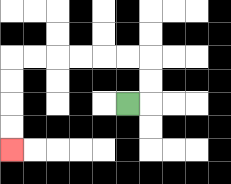{'start': '[5, 4]', 'end': '[0, 6]', 'path_directions': 'R,U,U,L,L,L,L,L,L,D,D,D,D', 'path_coordinates': '[[5, 4], [6, 4], [6, 3], [6, 2], [5, 2], [4, 2], [3, 2], [2, 2], [1, 2], [0, 2], [0, 3], [0, 4], [0, 5], [0, 6]]'}